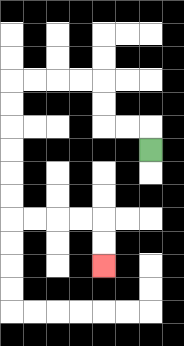{'start': '[6, 6]', 'end': '[4, 11]', 'path_directions': 'U,L,L,U,U,L,L,L,L,D,D,D,D,D,D,R,R,R,R,D,D', 'path_coordinates': '[[6, 6], [6, 5], [5, 5], [4, 5], [4, 4], [4, 3], [3, 3], [2, 3], [1, 3], [0, 3], [0, 4], [0, 5], [0, 6], [0, 7], [0, 8], [0, 9], [1, 9], [2, 9], [3, 9], [4, 9], [4, 10], [4, 11]]'}